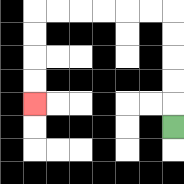{'start': '[7, 5]', 'end': '[1, 4]', 'path_directions': 'U,U,U,U,U,L,L,L,L,L,L,D,D,D,D', 'path_coordinates': '[[7, 5], [7, 4], [7, 3], [7, 2], [7, 1], [7, 0], [6, 0], [5, 0], [4, 0], [3, 0], [2, 0], [1, 0], [1, 1], [1, 2], [1, 3], [1, 4]]'}